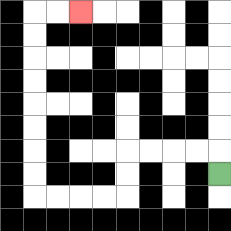{'start': '[9, 7]', 'end': '[3, 0]', 'path_directions': 'U,L,L,L,L,D,D,L,L,L,L,U,U,U,U,U,U,U,U,R,R', 'path_coordinates': '[[9, 7], [9, 6], [8, 6], [7, 6], [6, 6], [5, 6], [5, 7], [5, 8], [4, 8], [3, 8], [2, 8], [1, 8], [1, 7], [1, 6], [1, 5], [1, 4], [1, 3], [1, 2], [1, 1], [1, 0], [2, 0], [3, 0]]'}